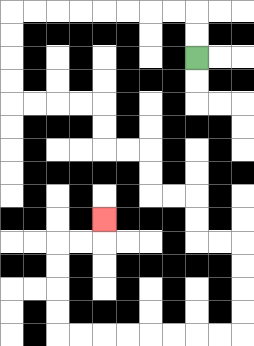{'start': '[8, 2]', 'end': '[4, 9]', 'path_directions': 'U,U,L,L,L,L,L,L,L,L,D,D,D,D,R,R,R,R,D,D,R,R,D,D,R,R,D,D,R,R,D,D,D,D,L,L,L,L,L,L,L,L,U,U,U,U,R,R,U', 'path_coordinates': '[[8, 2], [8, 1], [8, 0], [7, 0], [6, 0], [5, 0], [4, 0], [3, 0], [2, 0], [1, 0], [0, 0], [0, 1], [0, 2], [0, 3], [0, 4], [1, 4], [2, 4], [3, 4], [4, 4], [4, 5], [4, 6], [5, 6], [6, 6], [6, 7], [6, 8], [7, 8], [8, 8], [8, 9], [8, 10], [9, 10], [10, 10], [10, 11], [10, 12], [10, 13], [10, 14], [9, 14], [8, 14], [7, 14], [6, 14], [5, 14], [4, 14], [3, 14], [2, 14], [2, 13], [2, 12], [2, 11], [2, 10], [3, 10], [4, 10], [4, 9]]'}